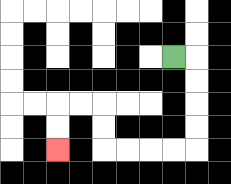{'start': '[7, 2]', 'end': '[2, 6]', 'path_directions': 'R,D,D,D,D,L,L,L,L,U,U,L,L,D,D', 'path_coordinates': '[[7, 2], [8, 2], [8, 3], [8, 4], [8, 5], [8, 6], [7, 6], [6, 6], [5, 6], [4, 6], [4, 5], [4, 4], [3, 4], [2, 4], [2, 5], [2, 6]]'}